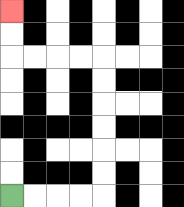{'start': '[0, 8]', 'end': '[0, 0]', 'path_directions': 'R,R,R,R,U,U,U,U,U,U,L,L,L,L,U,U', 'path_coordinates': '[[0, 8], [1, 8], [2, 8], [3, 8], [4, 8], [4, 7], [4, 6], [4, 5], [4, 4], [4, 3], [4, 2], [3, 2], [2, 2], [1, 2], [0, 2], [0, 1], [0, 0]]'}